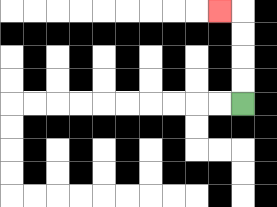{'start': '[10, 4]', 'end': '[9, 0]', 'path_directions': 'U,U,U,U,L', 'path_coordinates': '[[10, 4], [10, 3], [10, 2], [10, 1], [10, 0], [9, 0]]'}